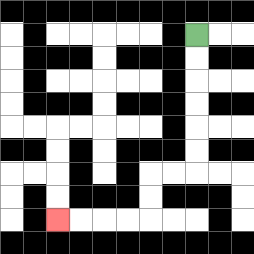{'start': '[8, 1]', 'end': '[2, 9]', 'path_directions': 'D,D,D,D,D,D,L,L,D,D,L,L,L,L', 'path_coordinates': '[[8, 1], [8, 2], [8, 3], [8, 4], [8, 5], [8, 6], [8, 7], [7, 7], [6, 7], [6, 8], [6, 9], [5, 9], [4, 9], [3, 9], [2, 9]]'}